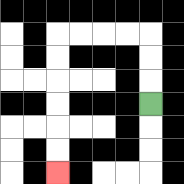{'start': '[6, 4]', 'end': '[2, 7]', 'path_directions': 'U,U,U,L,L,L,L,D,D,D,D,D,D', 'path_coordinates': '[[6, 4], [6, 3], [6, 2], [6, 1], [5, 1], [4, 1], [3, 1], [2, 1], [2, 2], [2, 3], [2, 4], [2, 5], [2, 6], [2, 7]]'}